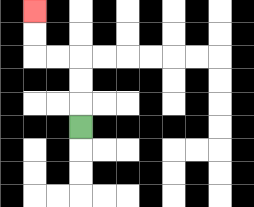{'start': '[3, 5]', 'end': '[1, 0]', 'path_directions': 'U,U,U,L,L,U,U', 'path_coordinates': '[[3, 5], [3, 4], [3, 3], [3, 2], [2, 2], [1, 2], [1, 1], [1, 0]]'}